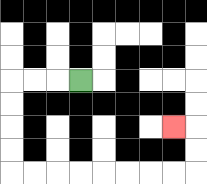{'start': '[3, 3]', 'end': '[7, 5]', 'path_directions': 'L,L,L,D,D,D,D,R,R,R,R,R,R,R,R,U,U,L', 'path_coordinates': '[[3, 3], [2, 3], [1, 3], [0, 3], [0, 4], [0, 5], [0, 6], [0, 7], [1, 7], [2, 7], [3, 7], [4, 7], [5, 7], [6, 7], [7, 7], [8, 7], [8, 6], [8, 5], [7, 5]]'}